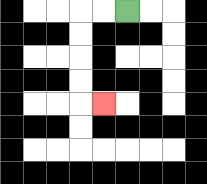{'start': '[5, 0]', 'end': '[4, 4]', 'path_directions': 'L,L,D,D,D,D,R', 'path_coordinates': '[[5, 0], [4, 0], [3, 0], [3, 1], [3, 2], [3, 3], [3, 4], [4, 4]]'}